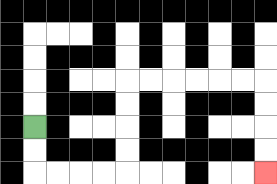{'start': '[1, 5]', 'end': '[11, 7]', 'path_directions': 'D,D,R,R,R,R,U,U,U,U,R,R,R,R,R,R,D,D,D,D', 'path_coordinates': '[[1, 5], [1, 6], [1, 7], [2, 7], [3, 7], [4, 7], [5, 7], [5, 6], [5, 5], [5, 4], [5, 3], [6, 3], [7, 3], [8, 3], [9, 3], [10, 3], [11, 3], [11, 4], [11, 5], [11, 6], [11, 7]]'}